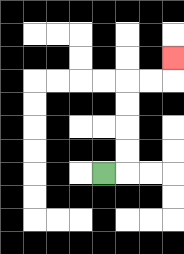{'start': '[4, 7]', 'end': '[7, 2]', 'path_directions': 'R,U,U,U,U,R,R,U', 'path_coordinates': '[[4, 7], [5, 7], [5, 6], [5, 5], [5, 4], [5, 3], [6, 3], [7, 3], [7, 2]]'}